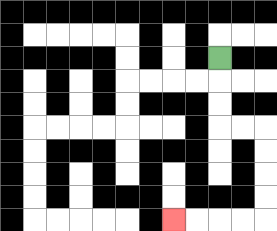{'start': '[9, 2]', 'end': '[7, 9]', 'path_directions': 'D,D,D,R,R,D,D,D,D,L,L,L,L', 'path_coordinates': '[[9, 2], [9, 3], [9, 4], [9, 5], [10, 5], [11, 5], [11, 6], [11, 7], [11, 8], [11, 9], [10, 9], [9, 9], [8, 9], [7, 9]]'}